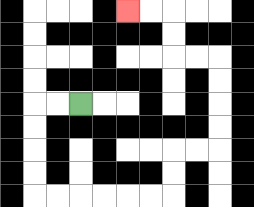{'start': '[3, 4]', 'end': '[5, 0]', 'path_directions': 'L,L,D,D,D,D,R,R,R,R,R,R,U,U,R,R,U,U,U,U,L,L,U,U,L,L', 'path_coordinates': '[[3, 4], [2, 4], [1, 4], [1, 5], [1, 6], [1, 7], [1, 8], [2, 8], [3, 8], [4, 8], [5, 8], [6, 8], [7, 8], [7, 7], [7, 6], [8, 6], [9, 6], [9, 5], [9, 4], [9, 3], [9, 2], [8, 2], [7, 2], [7, 1], [7, 0], [6, 0], [5, 0]]'}